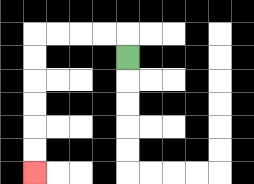{'start': '[5, 2]', 'end': '[1, 7]', 'path_directions': 'U,L,L,L,L,D,D,D,D,D,D', 'path_coordinates': '[[5, 2], [5, 1], [4, 1], [3, 1], [2, 1], [1, 1], [1, 2], [1, 3], [1, 4], [1, 5], [1, 6], [1, 7]]'}